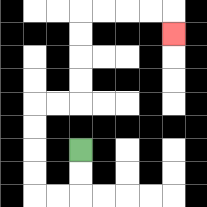{'start': '[3, 6]', 'end': '[7, 1]', 'path_directions': 'D,D,L,L,U,U,U,U,R,R,U,U,U,U,R,R,R,R,D', 'path_coordinates': '[[3, 6], [3, 7], [3, 8], [2, 8], [1, 8], [1, 7], [1, 6], [1, 5], [1, 4], [2, 4], [3, 4], [3, 3], [3, 2], [3, 1], [3, 0], [4, 0], [5, 0], [6, 0], [7, 0], [7, 1]]'}